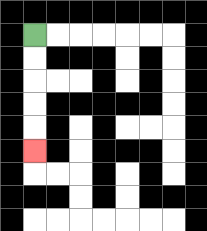{'start': '[1, 1]', 'end': '[1, 6]', 'path_directions': 'D,D,D,D,D', 'path_coordinates': '[[1, 1], [1, 2], [1, 3], [1, 4], [1, 5], [1, 6]]'}